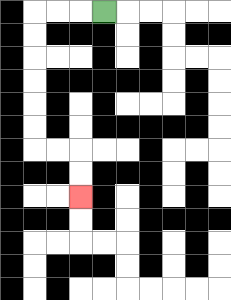{'start': '[4, 0]', 'end': '[3, 8]', 'path_directions': 'L,L,L,D,D,D,D,D,D,R,R,D,D', 'path_coordinates': '[[4, 0], [3, 0], [2, 0], [1, 0], [1, 1], [1, 2], [1, 3], [1, 4], [1, 5], [1, 6], [2, 6], [3, 6], [3, 7], [3, 8]]'}